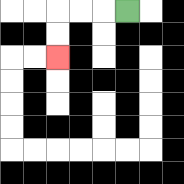{'start': '[5, 0]', 'end': '[2, 2]', 'path_directions': 'L,L,L,D,D', 'path_coordinates': '[[5, 0], [4, 0], [3, 0], [2, 0], [2, 1], [2, 2]]'}